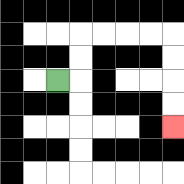{'start': '[2, 3]', 'end': '[7, 5]', 'path_directions': 'R,U,U,R,R,R,R,D,D,D,D', 'path_coordinates': '[[2, 3], [3, 3], [3, 2], [3, 1], [4, 1], [5, 1], [6, 1], [7, 1], [7, 2], [7, 3], [7, 4], [7, 5]]'}